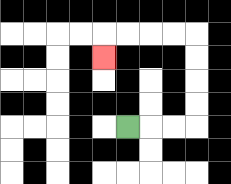{'start': '[5, 5]', 'end': '[4, 2]', 'path_directions': 'R,R,R,U,U,U,U,L,L,L,L,D', 'path_coordinates': '[[5, 5], [6, 5], [7, 5], [8, 5], [8, 4], [8, 3], [8, 2], [8, 1], [7, 1], [6, 1], [5, 1], [4, 1], [4, 2]]'}